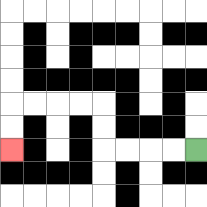{'start': '[8, 6]', 'end': '[0, 6]', 'path_directions': 'L,L,L,L,U,U,L,L,L,L,D,D', 'path_coordinates': '[[8, 6], [7, 6], [6, 6], [5, 6], [4, 6], [4, 5], [4, 4], [3, 4], [2, 4], [1, 4], [0, 4], [0, 5], [0, 6]]'}